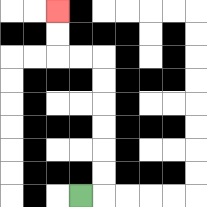{'start': '[3, 8]', 'end': '[2, 0]', 'path_directions': 'R,U,U,U,U,U,U,L,L,U,U', 'path_coordinates': '[[3, 8], [4, 8], [4, 7], [4, 6], [4, 5], [4, 4], [4, 3], [4, 2], [3, 2], [2, 2], [2, 1], [2, 0]]'}